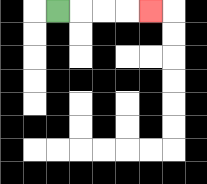{'start': '[2, 0]', 'end': '[6, 0]', 'path_directions': 'R,R,R,R', 'path_coordinates': '[[2, 0], [3, 0], [4, 0], [5, 0], [6, 0]]'}